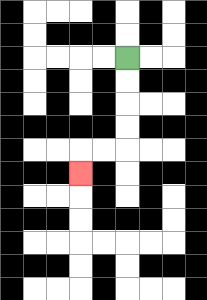{'start': '[5, 2]', 'end': '[3, 7]', 'path_directions': 'D,D,D,D,L,L,D', 'path_coordinates': '[[5, 2], [5, 3], [5, 4], [5, 5], [5, 6], [4, 6], [3, 6], [3, 7]]'}